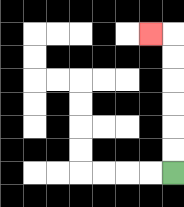{'start': '[7, 7]', 'end': '[6, 1]', 'path_directions': 'U,U,U,U,U,U,L', 'path_coordinates': '[[7, 7], [7, 6], [7, 5], [7, 4], [7, 3], [7, 2], [7, 1], [6, 1]]'}